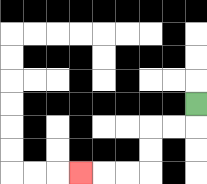{'start': '[8, 4]', 'end': '[3, 7]', 'path_directions': 'D,L,L,D,D,L,L,L', 'path_coordinates': '[[8, 4], [8, 5], [7, 5], [6, 5], [6, 6], [6, 7], [5, 7], [4, 7], [3, 7]]'}